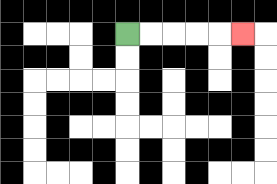{'start': '[5, 1]', 'end': '[10, 1]', 'path_directions': 'R,R,R,R,R', 'path_coordinates': '[[5, 1], [6, 1], [7, 1], [8, 1], [9, 1], [10, 1]]'}